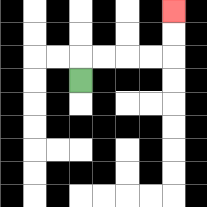{'start': '[3, 3]', 'end': '[7, 0]', 'path_directions': 'U,R,R,R,R,U,U', 'path_coordinates': '[[3, 3], [3, 2], [4, 2], [5, 2], [6, 2], [7, 2], [7, 1], [7, 0]]'}